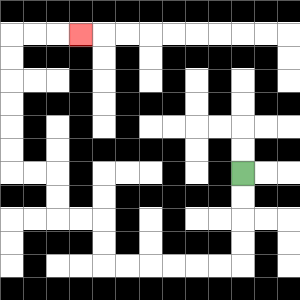{'start': '[10, 7]', 'end': '[3, 1]', 'path_directions': 'D,D,D,D,L,L,L,L,L,L,U,U,L,L,U,U,L,L,U,U,U,U,U,U,R,R,R', 'path_coordinates': '[[10, 7], [10, 8], [10, 9], [10, 10], [10, 11], [9, 11], [8, 11], [7, 11], [6, 11], [5, 11], [4, 11], [4, 10], [4, 9], [3, 9], [2, 9], [2, 8], [2, 7], [1, 7], [0, 7], [0, 6], [0, 5], [0, 4], [0, 3], [0, 2], [0, 1], [1, 1], [2, 1], [3, 1]]'}